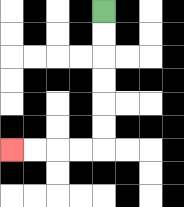{'start': '[4, 0]', 'end': '[0, 6]', 'path_directions': 'D,D,D,D,D,D,L,L,L,L', 'path_coordinates': '[[4, 0], [4, 1], [4, 2], [4, 3], [4, 4], [4, 5], [4, 6], [3, 6], [2, 6], [1, 6], [0, 6]]'}